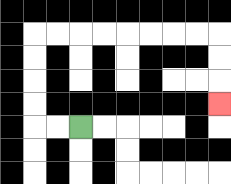{'start': '[3, 5]', 'end': '[9, 4]', 'path_directions': 'L,L,U,U,U,U,R,R,R,R,R,R,R,R,D,D,D', 'path_coordinates': '[[3, 5], [2, 5], [1, 5], [1, 4], [1, 3], [1, 2], [1, 1], [2, 1], [3, 1], [4, 1], [5, 1], [6, 1], [7, 1], [8, 1], [9, 1], [9, 2], [9, 3], [9, 4]]'}